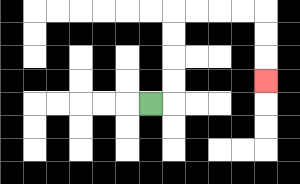{'start': '[6, 4]', 'end': '[11, 3]', 'path_directions': 'R,U,U,U,U,R,R,R,R,D,D,D', 'path_coordinates': '[[6, 4], [7, 4], [7, 3], [7, 2], [7, 1], [7, 0], [8, 0], [9, 0], [10, 0], [11, 0], [11, 1], [11, 2], [11, 3]]'}